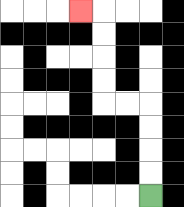{'start': '[6, 8]', 'end': '[3, 0]', 'path_directions': 'U,U,U,U,L,L,U,U,U,U,L', 'path_coordinates': '[[6, 8], [6, 7], [6, 6], [6, 5], [6, 4], [5, 4], [4, 4], [4, 3], [4, 2], [4, 1], [4, 0], [3, 0]]'}